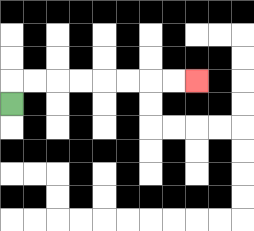{'start': '[0, 4]', 'end': '[8, 3]', 'path_directions': 'U,R,R,R,R,R,R,R,R', 'path_coordinates': '[[0, 4], [0, 3], [1, 3], [2, 3], [3, 3], [4, 3], [5, 3], [6, 3], [7, 3], [8, 3]]'}